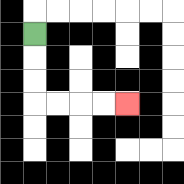{'start': '[1, 1]', 'end': '[5, 4]', 'path_directions': 'D,D,D,R,R,R,R', 'path_coordinates': '[[1, 1], [1, 2], [1, 3], [1, 4], [2, 4], [3, 4], [4, 4], [5, 4]]'}